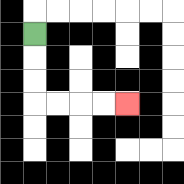{'start': '[1, 1]', 'end': '[5, 4]', 'path_directions': 'D,D,D,R,R,R,R', 'path_coordinates': '[[1, 1], [1, 2], [1, 3], [1, 4], [2, 4], [3, 4], [4, 4], [5, 4]]'}